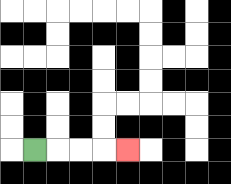{'start': '[1, 6]', 'end': '[5, 6]', 'path_directions': 'R,R,R,R', 'path_coordinates': '[[1, 6], [2, 6], [3, 6], [4, 6], [5, 6]]'}